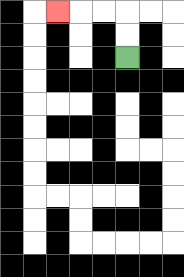{'start': '[5, 2]', 'end': '[2, 0]', 'path_directions': 'U,U,L,L,L', 'path_coordinates': '[[5, 2], [5, 1], [5, 0], [4, 0], [3, 0], [2, 0]]'}